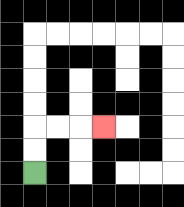{'start': '[1, 7]', 'end': '[4, 5]', 'path_directions': 'U,U,R,R,R', 'path_coordinates': '[[1, 7], [1, 6], [1, 5], [2, 5], [3, 5], [4, 5]]'}